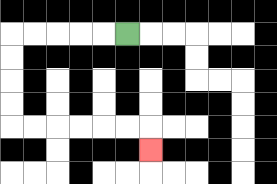{'start': '[5, 1]', 'end': '[6, 6]', 'path_directions': 'L,L,L,L,L,D,D,D,D,R,R,R,R,R,R,D', 'path_coordinates': '[[5, 1], [4, 1], [3, 1], [2, 1], [1, 1], [0, 1], [0, 2], [0, 3], [0, 4], [0, 5], [1, 5], [2, 5], [3, 5], [4, 5], [5, 5], [6, 5], [6, 6]]'}